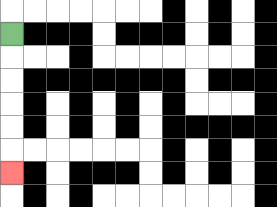{'start': '[0, 1]', 'end': '[0, 7]', 'path_directions': 'D,D,D,D,D,D', 'path_coordinates': '[[0, 1], [0, 2], [0, 3], [0, 4], [0, 5], [0, 6], [0, 7]]'}